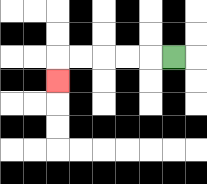{'start': '[7, 2]', 'end': '[2, 3]', 'path_directions': 'L,L,L,L,L,D', 'path_coordinates': '[[7, 2], [6, 2], [5, 2], [4, 2], [3, 2], [2, 2], [2, 3]]'}